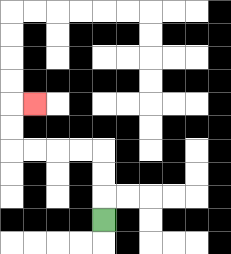{'start': '[4, 9]', 'end': '[1, 4]', 'path_directions': 'U,U,U,L,L,L,L,U,U,R', 'path_coordinates': '[[4, 9], [4, 8], [4, 7], [4, 6], [3, 6], [2, 6], [1, 6], [0, 6], [0, 5], [0, 4], [1, 4]]'}